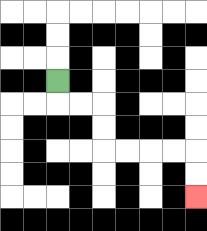{'start': '[2, 3]', 'end': '[8, 8]', 'path_directions': 'D,R,R,D,D,R,R,R,R,D,D', 'path_coordinates': '[[2, 3], [2, 4], [3, 4], [4, 4], [4, 5], [4, 6], [5, 6], [6, 6], [7, 6], [8, 6], [8, 7], [8, 8]]'}